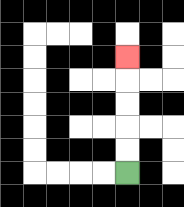{'start': '[5, 7]', 'end': '[5, 2]', 'path_directions': 'U,U,U,U,U', 'path_coordinates': '[[5, 7], [5, 6], [5, 5], [5, 4], [5, 3], [5, 2]]'}